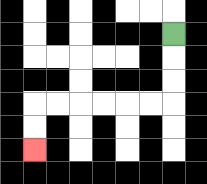{'start': '[7, 1]', 'end': '[1, 6]', 'path_directions': 'D,D,D,L,L,L,L,L,L,D,D', 'path_coordinates': '[[7, 1], [7, 2], [7, 3], [7, 4], [6, 4], [5, 4], [4, 4], [3, 4], [2, 4], [1, 4], [1, 5], [1, 6]]'}